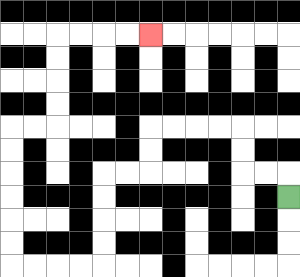{'start': '[12, 8]', 'end': '[6, 1]', 'path_directions': 'U,L,L,U,U,L,L,L,L,D,D,L,L,D,D,D,D,L,L,L,L,U,U,U,U,U,U,R,R,U,U,U,U,R,R,R,R', 'path_coordinates': '[[12, 8], [12, 7], [11, 7], [10, 7], [10, 6], [10, 5], [9, 5], [8, 5], [7, 5], [6, 5], [6, 6], [6, 7], [5, 7], [4, 7], [4, 8], [4, 9], [4, 10], [4, 11], [3, 11], [2, 11], [1, 11], [0, 11], [0, 10], [0, 9], [0, 8], [0, 7], [0, 6], [0, 5], [1, 5], [2, 5], [2, 4], [2, 3], [2, 2], [2, 1], [3, 1], [4, 1], [5, 1], [6, 1]]'}